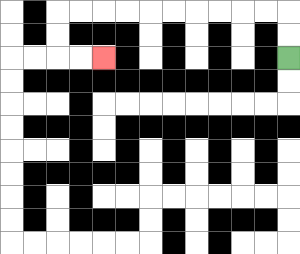{'start': '[12, 2]', 'end': '[4, 2]', 'path_directions': 'U,U,L,L,L,L,L,L,L,L,L,L,D,D,R,R', 'path_coordinates': '[[12, 2], [12, 1], [12, 0], [11, 0], [10, 0], [9, 0], [8, 0], [7, 0], [6, 0], [5, 0], [4, 0], [3, 0], [2, 0], [2, 1], [2, 2], [3, 2], [4, 2]]'}